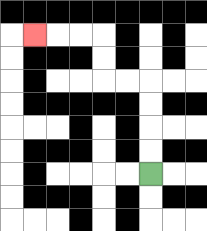{'start': '[6, 7]', 'end': '[1, 1]', 'path_directions': 'U,U,U,U,L,L,U,U,L,L,L', 'path_coordinates': '[[6, 7], [6, 6], [6, 5], [6, 4], [6, 3], [5, 3], [4, 3], [4, 2], [4, 1], [3, 1], [2, 1], [1, 1]]'}